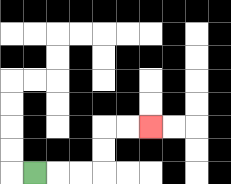{'start': '[1, 7]', 'end': '[6, 5]', 'path_directions': 'R,R,R,U,U,R,R', 'path_coordinates': '[[1, 7], [2, 7], [3, 7], [4, 7], [4, 6], [4, 5], [5, 5], [6, 5]]'}